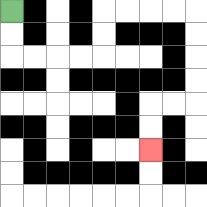{'start': '[0, 0]', 'end': '[6, 6]', 'path_directions': 'D,D,R,R,R,R,U,U,R,R,R,R,D,D,D,D,L,L,D,D', 'path_coordinates': '[[0, 0], [0, 1], [0, 2], [1, 2], [2, 2], [3, 2], [4, 2], [4, 1], [4, 0], [5, 0], [6, 0], [7, 0], [8, 0], [8, 1], [8, 2], [8, 3], [8, 4], [7, 4], [6, 4], [6, 5], [6, 6]]'}